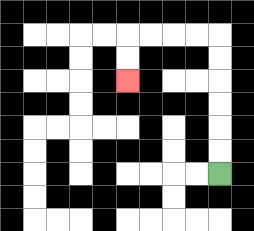{'start': '[9, 7]', 'end': '[5, 3]', 'path_directions': 'U,U,U,U,U,U,L,L,L,L,D,D', 'path_coordinates': '[[9, 7], [9, 6], [9, 5], [9, 4], [9, 3], [9, 2], [9, 1], [8, 1], [7, 1], [6, 1], [5, 1], [5, 2], [5, 3]]'}